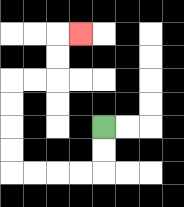{'start': '[4, 5]', 'end': '[3, 1]', 'path_directions': 'D,D,L,L,L,L,U,U,U,U,R,R,U,U,R', 'path_coordinates': '[[4, 5], [4, 6], [4, 7], [3, 7], [2, 7], [1, 7], [0, 7], [0, 6], [0, 5], [0, 4], [0, 3], [1, 3], [2, 3], [2, 2], [2, 1], [3, 1]]'}